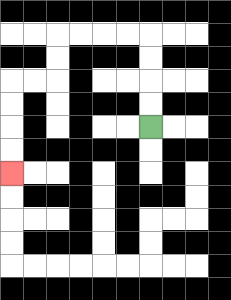{'start': '[6, 5]', 'end': '[0, 7]', 'path_directions': 'U,U,U,U,L,L,L,L,D,D,L,L,D,D,D,D', 'path_coordinates': '[[6, 5], [6, 4], [6, 3], [6, 2], [6, 1], [5, 1], [4, 1], [3, 1], [2, 1], [2, 2], [2, 3], [1, 3], [0, 3], [0, 4], [0, 5], [0, 6], [0, 7]]'}